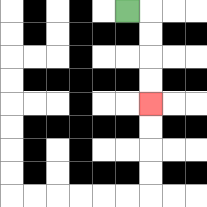{'start': '[5, 0]', 'end': '[6, 4]', 'path_directions': 'R,D,D,D,D', 'path_coordinates': '[[5, 0], [6, 0], [6, 1], [6, 2], [6, 3], [6, 4]]'}